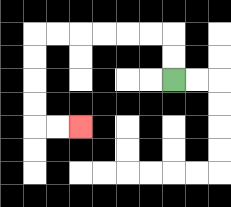{'start': '[7, 3]', 'end': '[3, 5]', 'path_directions': 'U,U,L,L,L,L,L,L,D,D,D,D,R,R', 'path_coordinates': '[[7, 3], [7, 2], [7, 1], [6, 1], [5, 1], [4, 1], [3, 1], [2, 1], [1, 1], [1, 2], [1, 3], [1, 4], [1, 5], [2, 5], [3, 5]]'}